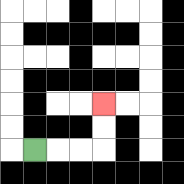{'start': '[1, 6]', 'end': '[4, 4]', 'path_directions': 'R,R,R,U,U', 'path_coordinates': '[[1, 6], [2, 6], [3, 6], [4, 6], [4, 5], [4, 4]]'}